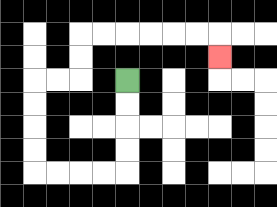{'start': '[5, 3]', 'end': '[9, 2]', 'path_directions': 'D,D,D,D,L,L,L,L,U,U,U,U,R,R,U,U,R,R,R,R,R,R,D', 'path_coordinates': '[[5, 3], [5, 4], [5, 5], [5, 6], [5, 7], [4, 7], [3, 7], [2, 7], [1, 7], [1, 6], [1, 5], [1, 4], [1, 3], [2, 3], [3, 3], [3, 2], [3, 1], [4, 1], [5, 1], [6, 1], [7, 1], [8, 1], [9, 1], [9, 2]]'}